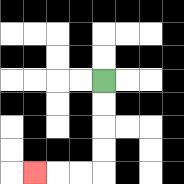{'start': '[4, 3]', 'end': '[1, 7]', 'path_directions': 'D,D,D,D,L,L,L', 'path_coordinates': '[[4, 3], [4, 4], [4, 5], [4, 6], [4, 7], [3, 7], [2, 7], [1, 7]]'}